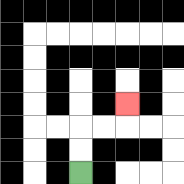{'start': '[3, 7]', 'end': '[5, 4]', 'path_directions': 'U,U,R,R,U', 'path_coordinates': '[[3, 7], [3, 6], [3, 5], [4, 5], [5, 5], [5, 4]]'}